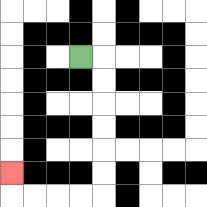{'start': '[3, 2]', 'end': '[0, 7]', 'path_directions': 'R,D,D,D,D,D,D,L,L,L,L,U', 'path_coordinates': '[[3, 2], [4, 2], [4, 3], [4, 4], [4, 5], [4, 6], [4, 7], [4, 8], [3, 8], [2, 8], [1, 8], [0, 8], [0, 7]]'}